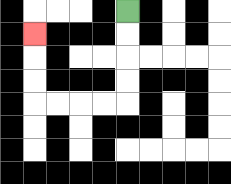{'start': '[5, 0]', 'end': '[1, 1]', 'path_directions': 'D,D,D,D,L,L,L,L,U,U,U', 'path_coordinates': '[[5, 0], [5, 1], [5, 2], [5, 3], [5, 4], [4, 4], [3, 4], [2, 4], [1, 4], [1, 3], [1, 2], [1, 1]]'}